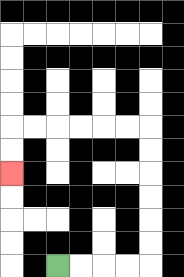{'start': '[2, 11]', 'end': '[0, 7]', 'path_directions': 'R,R,R,R,U,U,U,U,U,U,L,L,L,L,L,L,D,D', 'path_coordinates': '[[2, 11], [3, 11], [4, 11], [5, 11], [6, 11], [6, 10], [6, 9], [6, 8], [6, 7], [6, 6], [6, 5], [5, 5], [4, 5], [3, 5], [2, 5], [1, 5], [0, 5], [0, 6], [0, 7]]'}